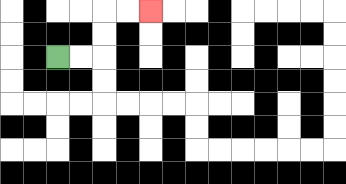{'start': '[2, 2]', 'end': '[6, 0]', 'path_directions': 'R,R,U,U,R,R', 'path_coordinates': '[[2, 2], [3, 2], [4, 2], [4, 1], [4, 0], [5, 0], [6, 0]]'}